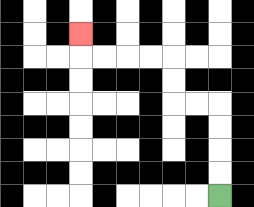{'start': '[9, 8]', 'end': '[3, 1]', 'path_directions': 'U,U,U,U,L,L,U,U,L,L,L,L,U', 'path_coordinates': '[[9, 8], [9, 7], [9, 6], [9, 5], [9, 4], [8, 4], [7, 4], [7, 3], [7, 2], [6, 2], [5, 2], [4, 2], [3, 2], [3, 1]]'}